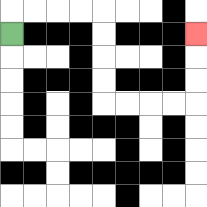{'start': '[0, 1]', 'end': '[8, 1]', 'path_directions': 'U,R,R,R,R,D,D,D,D,R,R,R,R,U,U,U', 'path_coordinates': '[[0, 1], [0, 0], [1, 0], [2, 0], [3, 0], [4, 0], [4, 1], [4, 2], [4, 3], [4, 4], [5, 4], [6, 4], [7, 4], [8, 4], [8, 3], [8, 2], [8, 1]]'}